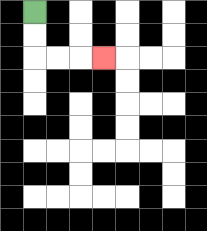{'start': '[1, 0]', 'end': '[4, 2]', 'path_directions': 'D,D,R,R,R', 'path_coordinates': '[[1, 0], [1, 1], [1, 2], [2, 2], [3, 2], [4, 2]]'}